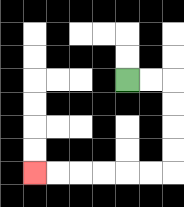{'start': '[5, 3]', 'end': '[1, 7]', 'path_directions': 'R,R,D,D,D,D,L,L,L,L,L,L', 'path_coordinates': '[[5, 3], [6, 3], [7, 3], [7, 4], [7, 5], [7, 6], [7, 7], [6, 7], [5, 7], [4, 7], [3, 7], [2, 7], [1, 7]]'}